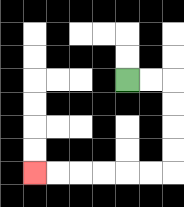{'start': '[5, 3]', 'end': '[1, 7]', 'path_directions': 'R,R,D,D,D,D,L,L,L,L,L,L', 'path_coordinates': '[[5, 3], [6, 3], [7, 3], [7, 4], [7, 5], [7, 6], [7, 7], [6, 7], [5, 7], [4, 7], [3, 7], [2, 7], [1, 7]]'}